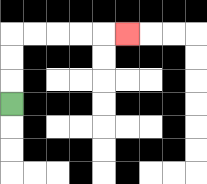{'start': '[0, 4]', 'end': '[5, 1]', 'path_directions': 'U,U,U,R,R,R,R,R', 'path_coordinates': '[[0, 4], [0, 3], [0, 2], [0, 1], [1, 1], [2, 1], [3, 1], [4, 1], [5, 1]]'}